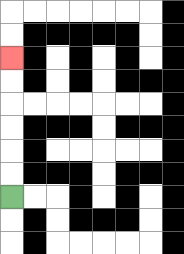{'start': '[0, 8]', 'end': '[0, 2]', 'path_directions': 'U,U,U,U,U,U', 'path_coordinates': '[[0, 8], [0, 7], [0, 6], [0, 5], [0, 4], [0, 3], [0, 2]]'}